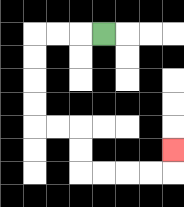{'start': '[4, 1]', 'end': '[7, 6]', 'path_directions': 'L,L,L,D,D,D,D,R,R,D,D,R,R,R,R,U', 'path_coordinates': '[[4, 1], [3, 1], [2, 1], [1, 1], [1, 2], [1, 3], [1, 4], [1, 5], [2, 5], [3, 5], [3, 6], [3, 7], [4, 7], [5, 7], [6, 7], [7, 7], [7, 6]]'}